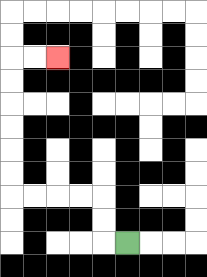{'start': '[5, 10]', 'end': '[2, 2]', 'path_directions': 'L,U,U,L,L,L,L,U,U,U,U,U,U,R,R', 'path_coordinates': '[[5, 10], [4, 10], [4, 9], [4, 8], [3, 8], [2, 8], [1, 8], [0, 8], [0, 7], [0, 6], [0, 5], [0, 4], [0, 3], [0, 2], [1, 2], [2, 2]]'}